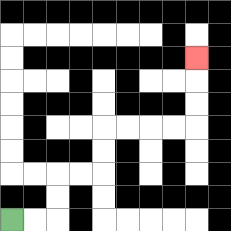{'start': '[0, 9]', 'end': '[8, 2]', 'path_directions': 'R,R,U,U,R,R,U,U,R,R,R,R,U,U,U', 'path_coordinates': '[[0, 9], [1, 9], [2, 9], [2, 8], [2, 7], [3, 7], [4, 7], [4, 6], [4, 5], [5, 5], [6, 5], [7, 5], [8, 5], [8, 4], [8, 3], [8, 2]]'}